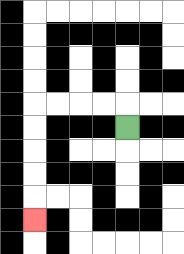{'start': '[5, 5]', 'end': '[1, 9]', 'path_directions': 'U,L,L,L,L,D,D,D,D,D', 'path_coordinates': '[[5, 5], [5, 4], [4, 4], [3, 4], [2, 4], [1, 4], [1, 5], [1, 6], [1, 7], [1, 8], [1, 9]]'}